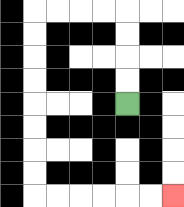{'start': '[5, 4]', 'end': '[7, 8]', 'path_directions': 'U,U,U,U,L,L,L,L,D,D,D,D,D,D,D,D,R,R,R,R,R,R', 'path_coordinates': '[[5, 4], [5, 3], [5, 2], [5, 1], [5, 0], [4, 0], [3, 0], [2, 0], [1, 0], [1, 1], [1, 2], [1, 3], [1, 4], [1, 5], [1, 6], [1, 7], [1, 8], [2, 8], [3, 8], [4, 8], [5, 8], [6, 8], [7, 8]]'}